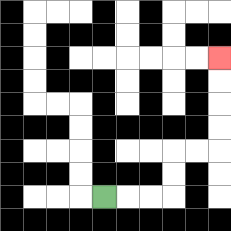{'start': '[4, 8]', 'end': '[9, 2]', 'path_directions': 'R,R,R,U,U,R,R,U,U,U,U', 'path_coordinates': '[[4, 8], [5, 8], [6, 8], [7, 8], [7, 7], [7, 6], [8, 6], [9, 6], [9, 5], [9, 4], [9, 3], [9, 2]]'}